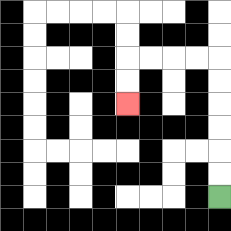{'start': '[9, 8]', 'end': '[5, 4]', 'path_directions': 'U,U,U,U,U,U,L,L,L,L,D,D', 'path_coordinates': '[[9, 8], [9, 7], [9, 6], [9, 5], [9, 4], [9, 3], [9, 2], [8, 2], [7, 2], [6, 2], [5, 2], [5, 3], [5, 4]]'}